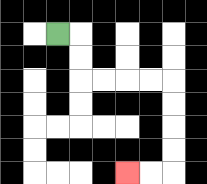{'start': '[2, 1]', 'end': '[5, 7]', 'path_directions': 'R,D,D,R,R,R,R,D,D,D,D,L,L', 'path_coordinates': '[[2, 1], [3, 1], [3, 2], [3, 3], [4, 3], [5, 3], [6, 3], [7, 3], [7, 4], [7, 5], [7, 6], [7, 7], [6, 7], [5, 7]]'}